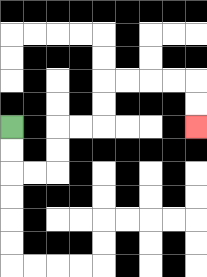{'start': '[0, 5]', 'end': '[8, 5]', 'path_directions': 'D,D,R,R,U,U,R,R,U,U,R,R,R,R,D,D', 'path_coordinates': '[[0, 5], [0, 6], [0, 7], [1, 7], [2, 7], [2, 6], [2, 5], [3, 5], [4, 5], [4, 4], [4, 3], [5, 3], [6, 3], [7, 3], [8, 3], [8, 4], [8, 5]]'}